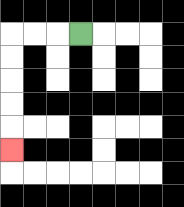{'start': '[3, 1]', 'end': '[0, 6]', 'path_directions': 'L,L,L,D,D,D,D,D', 'path_coordinates': '[[3, 1], [2, 1], [1, 1], [0, 1], [0, 2], [0, 3], [0, 4], [0, 5], [0, 6]]'}